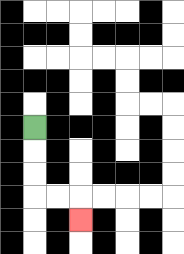{'start': '[1, 5]', 'end': '[3, 9]', 'path_directions': 'D,D,D,R,R,D', 'path_coordinates': '[[1, 5], [1, 6], [1, 7], [1, 8], [2, 8], [3, 8], [3, 9]]'}